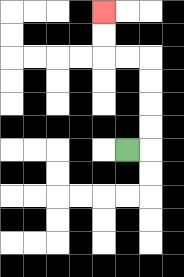{'start': '[5, 6]', 'end': '[4, 0]', 'path_directions': 'R,U,U,U,U,L,L,U,U', 'path_coordinates': '[[5, 6], [6, 6], [6, 5], [6, 4], [6, 3], [6, 2], [5, 2], [4, 2], [4, 1], [4, 0]]'}